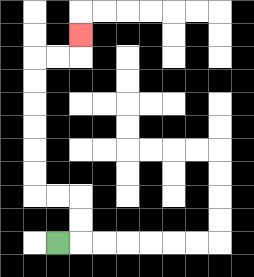{'start': '[2, 10]', 'end': '[3, 1]', 'path_directions': 'R,U,U,L,L,U,U,U,U,U,U,R,R,U', 'path_coordinates': '[[2, 10], [3, 10], [3, 9], [3, 8], [2, 8], [1, 8], [1, 7], [1, 6], [1, 5], [1, 4], [1, 3], [1, 2], [2, 2], [3, 2], [3, 1]]'}